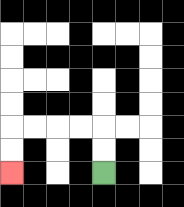{'start': '[4, 7]', 'end': '[0, 7]', 'path_directions': 'U,U,L,L,L,L,D,D', 'path_coordinates': '[[4, 7], [4, 6], [4, 5], [3, 5], [2, 5], [1, 5], [0, 5], [0, 6], [0, 7]]'}